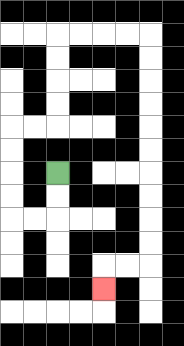{'start': '[2, 7]', 'end': '[4, 12]', 'path_directions': 'D,D,L,L,U,U,U,U,R,R,U,U,U,U,R,R,R,R,D,D,D,D,D,D,D,D,D,D,L,L,D', 'path_coordinates': '[[2, 7], [2, 8], [2, 9], [1, 9], [0, 9], [0, 8], [0, 7], [0, 6], [0, 5], [1, 5], [2, 5], [2, 4], [2, 3], [2, 2], [2, 1], [3, 1], [4, 1], [5, 1], [6, 1], [6, 2], [6, 3], [6, 4], [6, 5], [6, 6], [6, 7], [6, 8], [6, 9], [6, 10], [6, 11], [5, 11], [4, 11], [4, 12]]'}